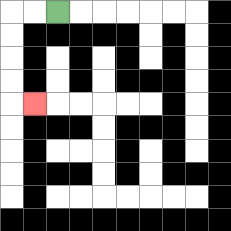{'start': '[2, 0]', 'end': '[1, 4]', 'path_directions': 'L,L,D,D,D,D,R', 'path_coordinates': '[[2, 0], [1, 0], [0, 0], [0, 1], [0, 2], [0, 3], [0, 4], [1, 4]]'}